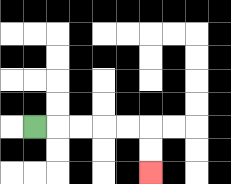{'start': '[1, 5]', 'end': '[6, 7]', 'path_directions': 'R,R,R,R,R,D,D', 'path_coordinates': '[[1, 5], [2, 5], [3, 5], [4, 5], [5, 5], [6, 5], [6, 6], [6, 7]]'}